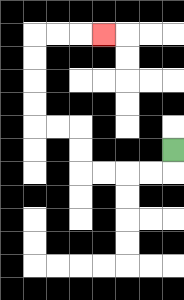{'start': '[7, 6]', 'end': '[4, 1]', 'path_directions': 'D,L,L,L,L,U,U,L,L,U,U,U,U,R,R,R', 'path_coordinates': '[[7, 6], [7, 7], [6, 7], [5, 7], [4, 7], [3, 7], [3, 6], [3, 5], [2, 5], [1, 5], [1, 4], [1, 3], [1, 2], [1, 1], [2, 1], [3, 1], [4, 1]]'}